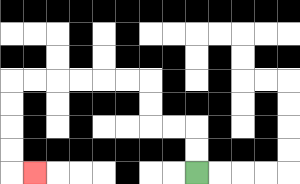{'start': '[8, 7]', 'end': '[1, 7]', 'path_directions': 'U,U,L,L,U,U,L,L,L,L,L,L,D,D,D,D,R', 'path_coordinates': '[[8, 7], [8, 6], [8, 5], [7, 5], [6, 5], [6, 4], [6, 3], [5, 3], [4, 3], [3, 3], [2, 3], [1, 3], [0, 3], [0, 4], [0, 5], [0, 6], [0, 7], [1, 7]]'}